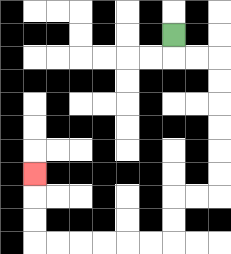{'start': '[7, 1]', 'end': '[1, 7]', 'path_directions': 'D,R,R,D,D,D,D,D,D,L,L,D,D,L,L,L,L,L,L,U,U,U', 'path_coordinates': '[[7, 1], [7, 2], [8, 2], [9, 2], [9, 3], [9, 4], [9, 5], [9, 6], [9, 7], [9, 8], [8, 8], [7, 8], [7, 9], [7, 10], [6, 10], [5, 10], [4, 10], [3, 10], [2, 10], [1, 10], [1, 9], [1, 8], [1, 7]]'}